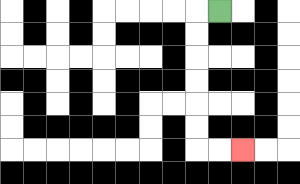{'start': '[9, 0]', 'end': '[10, 6]', 'path_directions': 'L,D,D,D,D,D,D,R,R', 'path_coordinates': '[[9, 0], [8, 0], [8, 1], [8, 2], [8, 3], [8, 4], [8, 5], [8, 6], [9, 6], [10, 6]]'}